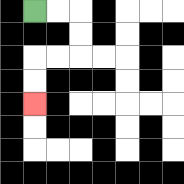{'start': '[1, 0]', 'end': '[1, 4]', 'path_directions': 'R,R,D,D,L,L,D,D', 'path_coordinates': '[[1, 0], [2, 0], [3, 0], [3, 1], [3, 2], [2, 2], [1, 2], [1, 3], [1, 4]]'}